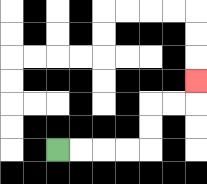{'start': '[2, 6]', 'end': '[8, 3]', 'path_directions': 'R,R,R,R,U,U,R,R,U', 'path_coordinates': '[[2, 6], [3, 6], [4, 6], [5, 6], [6, 6], [6, 5], [6, 4], [7, 4], [8, 4], [8, 3]]'}